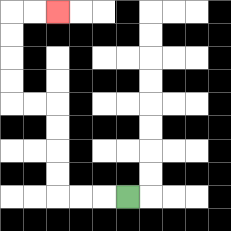{'start': '[5, 8]', 'end': '[2, 0]', 'path_directions': 'L,L,L,U,U,U,U,L,L,U,U,U,U,R,R', 'path_coordinates': '[[5, 8], [4, 8], [3, 8], [2, 8], [2, 7], [2, 6], [2, 5], [2, 4], [1, 4], [0, 4], [0, 3], [0, 2], [0, 1], [0, 0], [1, 0], [2, 0]]'}